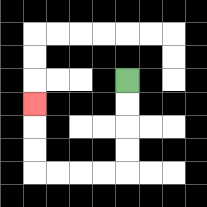{'start': '[5, 3]', 'end': '[1, 4]', 'path_directions': 'D,D,D,D,L,L,L,L,U,U,U', 'path_coordinates': '[[5, 3], [5, 4], [5, 5], [5, 6], [5, 7], [4, 7], [3, 7], [2, 7], [1, 7], [1, 6], [1, 5], [1, 4]]'}